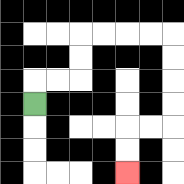{'start': '[1, 4]', 'end': '[5, 7]', 'path_directions': 'U,R,R,U,U,R,R,R,R,D,D,D,D,L,L,D,D', 'path_coordinates': '[[1, 4], [1, 3], [2, 3], [3, 3], [3, 2], [3, 1], [4, 1], [5, 1], [6, 1], [7, 1], [7, 2], [7, 3], [7, 4], [7, 5], [6, 5], [5, 5], [5, 6], [5, 7]]'}